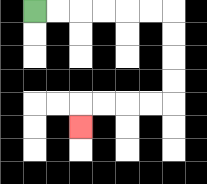{'start': '[1, 0]', 'end': '[3, 5]', 'path_directions': 'R,R,R,R,R,R,D,D,D,D,L,L,L,L,D', 'path_coordinates': '[[1, 0], [2, 0], [3, 0], [4, 0], [5, 0], [6, 0], [7, 0], [7, 1], [7, 2], [7, 3], [7, 4], [6, 4], [5, 4], [4, 4], [3, 4], [3, 5]]'}